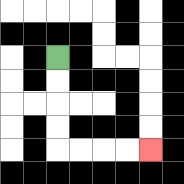{'start': '[2, 2]', 'end': '[6, 6]', 'path_directions': 'D,D,D,D,R,R,R,R', 'path_coordinates': '[[2, 2], [2, 3], [2, 4], [2, 5], [2, 6], [3, 6], [4, 6], [5, 6], [6, 6]]'}